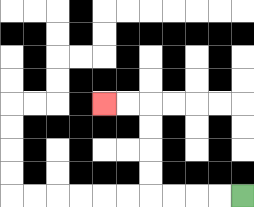{'start': '[10, 8]', 'end': '[4, 4]', 'path_directions': 'L,L,L,L,U,U,U,U,L,L', 'path_coordinates': '[[10, 8], [9, 8], [8, 8], [7, 8], [6, 8], [6, 7], [6, 6], [6, 5], [6, 4], [5, 4], [4, 4]]'}